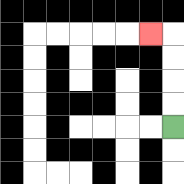{'start': '[7, 5]', 'end': '[6, 1]', 'path_directions': 'U,U,U,U,L', 'path_coordinates': '[[7, 5], [7, 4], [7, 3], [7, 2], [7, 1], [6, 1]]'}